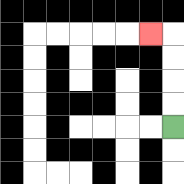{'start': '[7, 5]', 'end': '[6, 1]', 'path_directions': 'U,U,U,U,L', 'path_coordinates': '[[7, 5], [7, 4], [7, 3], [7, 2], [7, 1], [6, 1]]'}